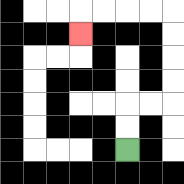{'start': '[5, 6]', 'end': '[3, 1]', 'path_directions': 'U,U,R,R,U,U,U,U,L,L,L,L,D', 'path_coordinates': '[[5, 6], [5, 5], [5, 4], [6, 4], [7, 4], [7, 3], [7, 2], [7, 1], [7, 0], [6, 0], [5, 0], [4, 0], [3, 0], [3, 1]]'}